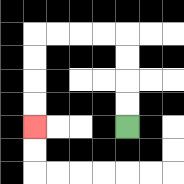{'start': '[5, 5]', 'end': '[1, 5]', 'path_directions': 'U,U,U,U,L,L,L,L,D,D,D,D', 'path_coordinates': '[[5, 5], [5, 4], [5, 3], [5, 2], [5, 1], [4, 1], [3, 1], [2, 1], [1, 1], [1, 2], [1, 3], [1, 4], [1, 5]]'}